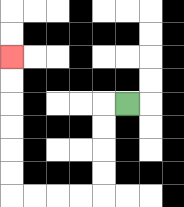{'start': '[5, 4]', 'end': '[0, 2]', 'path_directions': 'L,D,D,D,D,L,L,L,L,U,U,U,U,U,U', 'path_coordinates': '[[5, 4], [4, 4], [4, 5], [4, 6], [4, 7], [4, 8], [3, 8], [2, 8], [1, 8], [0, 8], [0, 7], [0, 6], [0, 5], [0, 4], [0, 3], [0, 2]]'}